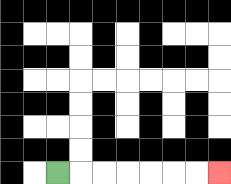{'start': '[2, 7]', 'end': '[9, 7]', 'path_directions': 'R,R,R,R,R,R,R', 'path_coordinates': '[[2, 7], [3, 7], [4, 7], [5, 7], [6, 7], [7, 7], [8, 7], [9, 7]]'}